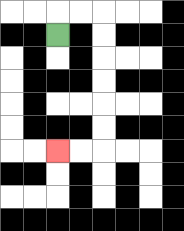{'start': '[2, 1]', 'end': '[2, 6]', 'path_directions': 'U,R,R,D,D,D,D,D,D,L,L', 'path_coordinates': '[[2, 1], [2, 0], [3, 0], [4, 0], [4, 1], [4, 2], [4, 3], [4, 4], [4, 5], [4, 6], [3, 6], [2, 6]]'}